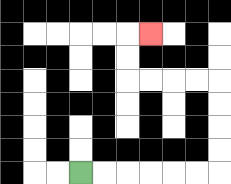{'start': '[3, 7]', 'end': '[6, 1]', 'path_directions': 'R,R,R,R,R,R,U,U,U,U,L,L,L,L,U,U,R', 'path_coordinates': '[[3, 7], [4, 7], [5, 7], [6, 7], [7, 7], [8, 7], [9, 7], [9, 6], [9, 5], [9, 4], [9, 3], [8, 3], [7, 3], [6, 3], [5, 3], [5, 2], [5, 1], [6, 1]]'}